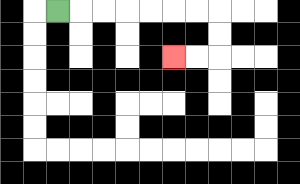{'start': '[2, 0]', 'end': '[7, 2]', 'path_directions': 'R,R,R,R,R,R,R,D,D,L,L', 'path_coordinates': '[[2, 0], [3, 0], [4, 0], [5, 0], [6, 0], [7, 0], [8, 0], [9, 0], [9, 1], [9, 2], [8, 2], [7, 2]]'}